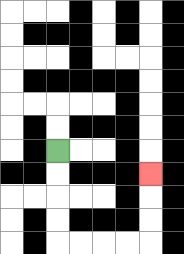{'start': '[2, 6]', 'end': '[6, 7]', 'path_directions': 'D,D,D,D,R,R,R,R,U,U,U', 'path_coordinates': '[[2, 6], [2, 7], [2, 8], [2, 9], [2, 10], [3, 10], [4, 10], [5, 10], [6, 10], [6, 9], [6, 8], [6, 7]]'}